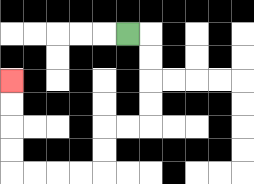{'start': '[5, 1]', 'end': '[0, 3]', 'path_directions': 'R,D,D,D,D,L,L,D,D,L,L,L,L,U,U,U,U', 'path_coordinates': '[[5, 1], [6, 1], [6, 2], [6, 3], [6, 4], [6, 5], [5, 5], [4, 5], [4, 6], [4, 7], [3, 7], [2, 7], [1, 7], [0, 7], [0, 6], [0, 5], [0, 4], [0, 3]]'}